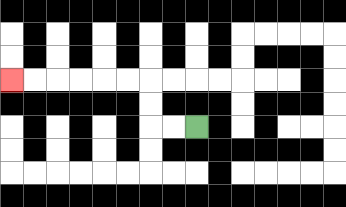{'start': '[8, 5]', 'end': '[0, 3]', 'path_directions': 'L,L,U,U,L,L,L,L,L,L', 'path_coordinates': '[[8, 5], [7, 5], [6, 5], [6, 4], [6, 3], [5, 3], [4, 3], [3, 3], [2, 3], [1, 3], [0, 3]]'}